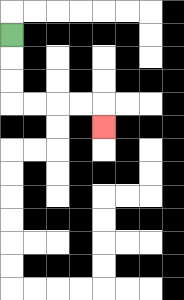{'start': '[0, 1]', 'end': '[4, 5]', 'path_directions': 'D,D,D,R,R,R,R,D', 'path_coordinates': '[[0, 1], [0, 2], [0, 3], [0, 4], [1, 4], [2, 4], [3, 4], [4, 4], [4, 5]]'}